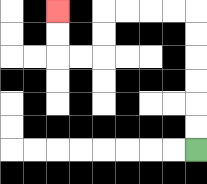{'start': '[8, 6]', 'end': '[2, 0]', 'path_directions': 'U,U,U,U,U,U,L,L,L,L,D,D,L,L,U,U', 'path_coordinates': '[[8, 6], [8, 5], [8, 4], [8, 3], [8, 2], [8, 1], [8, 0], [7, 0], [6, 0], [5, 0], [4, 0], [4, 1], [4, 2], [3, 2], [2, 2], [2, 1], [2, 0]]'}